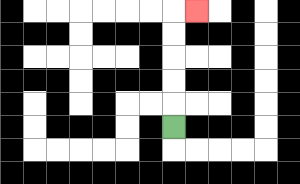{'start': '[7, 5]', 'end': '[8, 0]', 'path_directions': 'U,U,U,U,U,R', 'path_coordinates': '[[7, 5], [7, 4], [7, 3], [7, 2], [7, 1], [7, 0], [8, 0]]'}